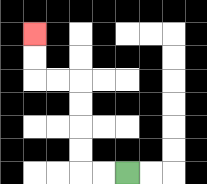{'start': '[5, 7]', 'end': '[1, 1]', 'path_directions': 'L,L,U,U,U,U,L,L,U,U', 'path_coordinates': '[[5, 7], [4, 7], [3, 7], [3, 6], [3, 5], [3, 4], [3, 3], [2, 3], [1, 3], [1, 2], [1, 1]]'}